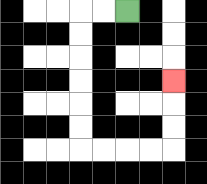{'start': '[5, 0]', 'end': '[7, 3]', 'path_directions': 'L,L,D,D,D,D,D,D,R,R,R,R,U,U,U', 'path_coordinates': '[[5, 0], [4, 0], [3, 0], [3, 1], [3, 2], [3, 3], [3, 4], [3, 5], [3, 6], [4, 6], [5, 6], [6, 6], [7, 6], [7, 5], [7, 4], [7, 3]]'}